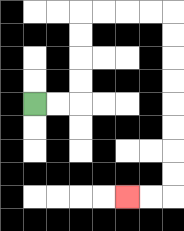{'start': '[1, 4]', 'end': '[5, 8]', 'path_directions': 'R,R,U,U,U,U,R,R,R,R,D,D,D,D,D,D,D,D,L,L', 'path_coordinates': '[[1, 4], [2, 4], [3, 4], [3, 3], [3, 2], [3, 1], [3, 0], [4, 0], [5, 0], [6, 0], [7, 0], [7, 1], [7, 2], [7, 3], [7, 4], [7, 5], [7, 6], [7, 7], [7, 8], [6, 8], [5, 8]]'}